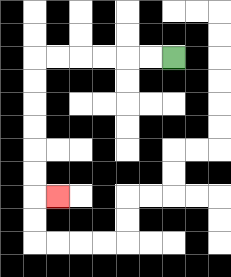{'start': '[7, 2]', 'end': '[2, 8]', 'path_directions': 'L,L,L,L,L,L,D,D,D,D,D,D,R', 'path_coordinates': '[[7, 2], [6, 2], [5, 2], [4, 2], [3, 2], [2, 2], [1, 2], [1, 3], [1, 4], [1, 5], [1, 6], [1, 7], [1, 8], [2, 8]]'}